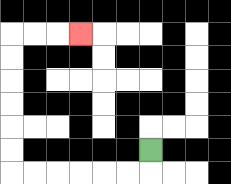{'start': '[6, 6]', 'end': '[3, 1]', 'path_directions': 'D,L,L,L,L,L,L,U,U,U,U,U,U,R,R,R', 'path_coordinates': '[[6, 6], [6, 7], [5, 7], [4, 7], [3, 7], [2, 7], [1, 7], [0, 7], [0, 6], [0, 5], [0, 4], [0, 3], [0, 2], [0, 1], [1, 1], [2, 1], [3, 1]]'}